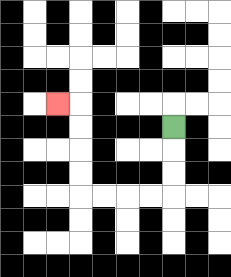{'start': '[7, 5]', 'end': '[2, 4]', 'path_directions': 'D,D,D,L,L,L,L,U,U,U,U,L', 'path_coordinates': '[[7, 5], [7, 6], [7, 7], [7, 8], [6, 8], [5, 8], [4, 8], [3, 8], [3, 7], [3, 6], [3, 5], [3, 4], [2, 4]]'}